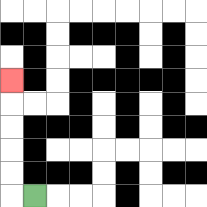{'start': '[1, 8]', 'end': '[0, 3]', 'path_directions': 'L,U,U,U,U,U', 'path_coordinates': '[[1, 8], [0, 8], [0, 7], [0, 6], [0, 5], [0, 4], [0, 3]]'}